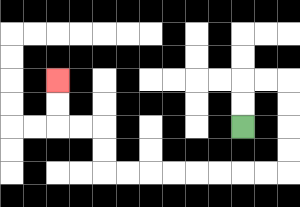{'start': '[10, 5]', 'end': '[2, 3]', 'path_directions': 'U,U,R,R,D,D,D,D,L,L,L,L,L,L,L,L,U,U,L,L,U,U', 'path_coordinates': '[[10, 5], [10, 4], [10, 3], [11, 3], [12, 3], [12, 4], [12, 5], [12, 6], [12, 7], [11, 7], [10, 7], [9, 7], [8, 7], [7, 7], [6, 7], [5, 7], [4, 7], [4, 6], [4, 5], [3, 5], [2, 5], [2, 4], [2, 3]]'}